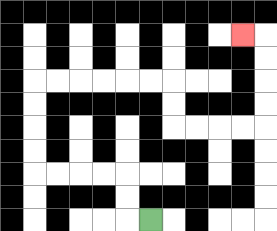{'start': '[6, 9]', 'end': '[10, 1]', 'path_directions': 'L,U,U,L,L,L,L,U,U,U,U,R,R,R,R,R,R,D,D,R,R,R,R,U,U,U,U,L', 'path_coordinates': '[[6, 9], [5, 9], [5, 8], [5, 7], [4, 7], [3, 7], [2, 7], [1, 7], [1, 6], [1, 5], [1, 4], [1, 3], [2, 3], [3, 3], [4, 3], [5, 3], [6, 3], [7, 3], [7, 4], [7, 5], [8, 5], [9, 5], [10, 5], [11, 5], [11, 4], [11, 3], [11, 2], [11, 1], [10, 1]]'}